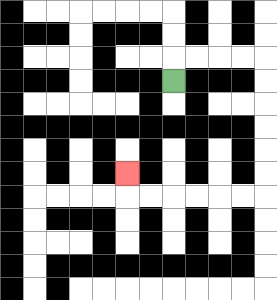{'start': '[7, 3]', 'end': '[5, 7]', 'path_directions': 'U,R,R,R,R,D,D,D,D,D,D,L,L,L,L,L,L,U', 'path_coordinates': '[[7, 3], [7, 2], [8, 2], [9, 2], [10, 2], [11, 2], [11, 3], [11, 4], [11, 5], [11, 6], [11, 7], [11, 8], [10, 8], [9, 8], [8, 8], [7, 8], [6, 8], [5, 8], [5, 7]]'}